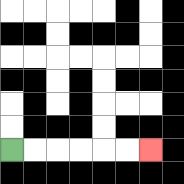{'start': '[0, 6]', 'end': '[6, 6]', 'path_directions': 'R,R,R,R,R,R', 'path_coordinates': '[[0, 6], [1, 6], [2, 6], [3, 6], [4, 6], [5, 6], [6, 6]]'}